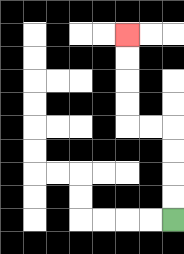{'start': '[7, 9]', 'end': '[5, 1]', 'path_directions': 'U,U,U,U,L,L,U,U,U,U', 'path_coordinates': '[[7, 9], [7, 8], [7, 7], [7, 6], [7, 5], [6, 5], [5, 5], [5, 4], [5, 3], [5, 2], [5, 1]]'}